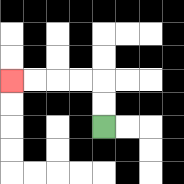{'start': '[4, 5]', 'end': '[0, 3]', 'path_directions': 'U,U,L,L,L,L', 'path_coordinates': '[[4, 5], [4, 4], [4, 3], [3, 3], [2, 3], [1, 3], [0, 3]]'}